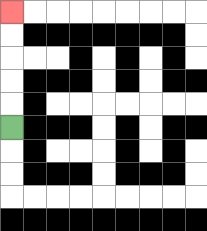{'start': '[0, 5]', 'end': '[0, 0]', 'path_directions': 'U,U,U,U,U', 'path_coordinates': '[[0, 5], [0, 4], [0, 3], [0, 2], [0, 1], [0, 0]]'}